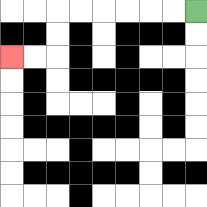{'start': '[8, 0]', 'end': '[0, 2]', 'path_directions': 'L,L,L,L,L,L,D,D,L,L', 'path_coordinates': '[[8, 0], [7, 0], [6, 0], [5, 0], [4, 0], [3, 0], [2, 0], [2, 1], [2, 2], [1, 2], [0, 2]]'}